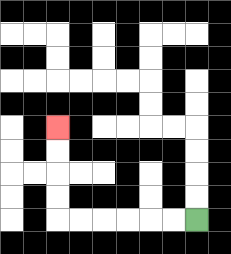{'start': '[8, 9]', 'end': '[2, 5]', 'path_directions': 'L,L,L,L,L,L,U,U,U,U', 'path_coordinates': '[[8, 9], [7, 9], [6, 9], [5, 9], [4, 9], [3, 9], [2, 9], [2, 8], [2, 7], [2, 6], [2, 5]]'}